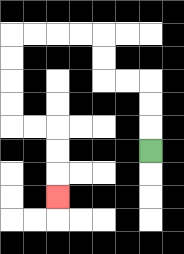{'start': '[6, 6]', 'end': '[2, 8]', 'path_directions': 'U,U,U,L,L,U,U,L,L,L,L,D,D,D,D,R,R,D,D,D', 'path_coordinates': '[[6, 6], [6, 5], [6, 4], [6, 3], [5, 3], [4, 3], [4, 2], [4, 1], [3, 1], [2, 1], [1, 1], [0, 1], [0, 2], [0, 3], [0, 4], [0, 5], [1, 5], [2, 5], [2, 6], [2, 7], [2, 8]]'}